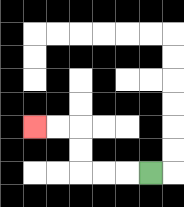{'start': '[6, 7]', 'end': '[1, 5]', 'path_directions': 'L,L,L,U,U,L,L', 'path_coordinates': '[[6, 7], [5, 7], [4, 7], [3, 7], [3, 6], [3, 5], [2, 5], [1, 5]]'}